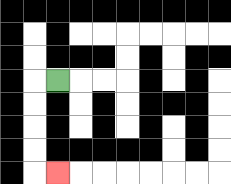{'start': '[2, 3]', 'end': '[2, 7]', 'path_directions': 'L,D,D,D,D,R', 'path_coordinates': '[[2, 3], [1, 3], [1, 4], [1, 5], [1, 6], [1, 7], [2, 7]]'}